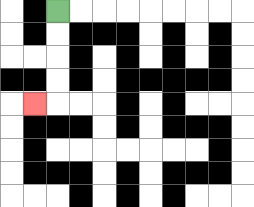{'start': '[2, 0]', 'end': '[1, 4]', 'path_directions': 'D,D,D,D,L', 'path_coordinates': '[[2, 0], [2, 1], [2, 2], [2, 3], [2, 4], [1, 4]]'}